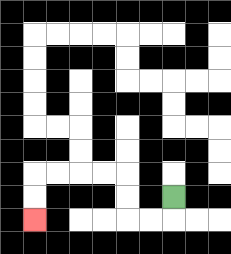{'start': '[7, 8]', 'end': '[1, 9]', 'path_directions': 'D,L,L,U,U,L,L,L,L,D,D', 'path_coordinates': '[[7, 8], [7, 9], [6, 9], [5, 9], [5, 8], [5, 7], [4, 7], [3, 7], [2, 7], [1, 7], [1, 8], [1, 9]]'}